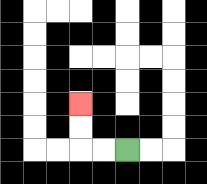{'start': '[5, 6]', 'end': '[3, 4]', 'path_directions': 'L,L,U,U', 'path_coordinates': '[[5, 6], [4, 6], [3, 6], [3, 5], [3, 4]]'}